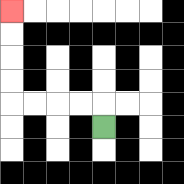{'start': '[4, 5]', 'end': '[0, 0]', 'path_directions': 'U,L,L,L,L,U,U,U,U', 'path_coordinates': '[[4, 5], [4, 4], [3, 4], [2, 4], [1, 4], [0, 4], [0, 3], [0, 2], [0, 1], [0, 0]]'}